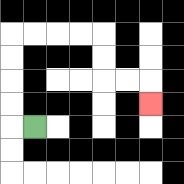{'start': '[1, 5]', 'end': '[6, 4]', 'path_directions': 'L,U,U,U,U,R,R,R,R,D,D,R,R,D', 'path_coordinates': '[[1, 5], [0, 5], [0, 4], [0, 3], [0, 2], [0, 1], [1, 1], [2, 1], [3, 1], [4, 1], [4, 2], [4, 3], [5, 3], [6, 3], [6, 4]]'}